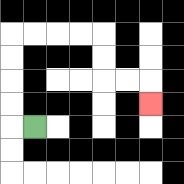{'start': '[1, 5]', 'end': '[6, 4]', 'path_directions': 'L,U,U,U,U,R,R,R,R,D,D,R,R,D', 'path_coordinates': '[[1, 5], [0, 5], [0, 4], [0, 3], [0, 2], [0, 1], [1, 1], [2, 1], [3, 1], [4, 1], [4, 2], [4, 3], [5, 3], [6, 3], [6, 4]]'}